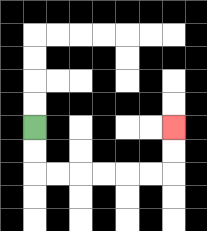{'start': '[1, 5]', 'end': '[7, 5]', 'path_directions': 'D,D,R,R,R,R,R,R,U,U', 'path_coordinates': '[[1, 5], [1, 6], [1, 7], [2, 7], [3, 7], [4, 7], [5, 7], [6, 7], [7, 7], [7, 6], [7, 5]]'}